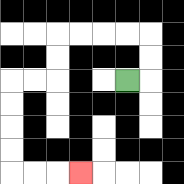{'start': '[5, 3]', 'end': '[3, 7]', 'path_directions': 'R,U,U,L,L,L,L,D,D,L,L,D,D,D,D,R,R,R', 'path_coordinates': '[[5, 3], [6, 3], [6, 2], [6, 1], [5, 1], [4, 1], [3, 1], [2, 1], [2, 2], [2, 3], [1, 3], [0, 3], [0, 4], [0, 5], [0, 6], [0, 7], [1, 7], [2, 7], [3, 7]]'}